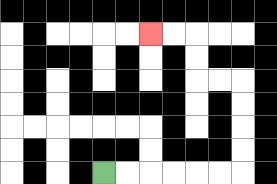{'start': '[4, 7]', 'end': '[6, 1]', 'path_directions': 'R,R,R,R,R,R,U,U,U,U,L,L,U,U,L,L', 'path_coordinates': '[[4, 7], [5, 7], [6, 7], [7, 7], [8, 7], [9, 7], [10, 7], [10, 6], [10, 5], [10, 4], [10, 3], [9, 3], [8, 3], [8, 2], [8, 1], [7, 1], [6, 1]]'}